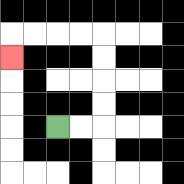{'start': '[2, 5]', 'end': '[0, 2]', 'path_directions': 'R,R,U,U,U,U,L,L,L,L,D', 'path_coordinates': '[[2, 5], [3, 5], [4, 5], [4, 4], [4, 3], [4, 2], [4, 1], [3, 1], [2, 1], [1, 1], [0, 1], [0, 2]]'}